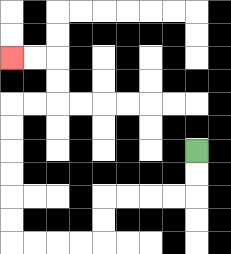{'start': '[8, 6]', 'end': '[0, 2]', 'path_directions': 'D,D,L,L,L,L,D,D,L,L,L,L,U,U,U,U,U,U,R,R,U,U,L,L', 'path_coordinates': '[[8, 6], [8, 7], [8, 8], [7, 8], [6, 8], [5, 8], [4, 8], [4, 9], [4, 10], [3, 10], [2, 10], [1, 10], [0, 10], [0, 9], [0, 8], [0, 7], [0, 6], [0, 5], [0, 4], [1, 4], [2, 4], [2, 3], [2, 2], [1, 2], [0, 2]]'}